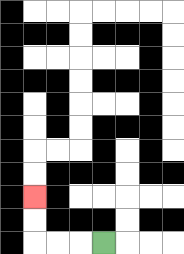{'start': '[4, 10]', 'end': '[1, 8]', 'path_directions': 'L,L,L,U,U', 'path_coordinates': '[[4, 10], [3, 10], [2, 10], [1, 10], [1, 9], [1, 8]]'}